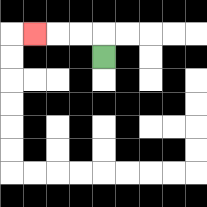{'start': '[4, 2]', 'end': '[1, 1]', 'path_directions': 'U,L,L,L', 'path_coordinates': '[[4, 2], [4, 1], [3, 1], [2, 1], [1, 1]]'}